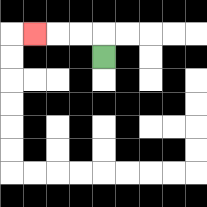{'start': '[4, 2]', 'end': '[1, 1]', 'path_directions': 'U,L,L,L', 'path_coordinates': '[[4, 2], [4, 1], [3, 1], [2, 1], [1, 1]]'}